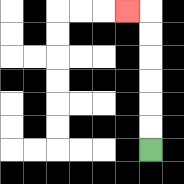{'start': '[6, 6]', 'end': '[5, 0]', 'path_directions': 'U,U,U,U,U,U,L', 'path_coordinates': '[[6, 6], [6, 5], [6, 4], [6, 3], [6, 2], [6, 1], [6, 0], [5, 0]]'}